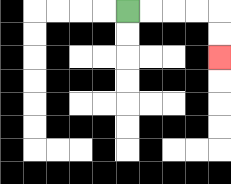{'start': '[5, 0]', 'end': '[9, 2]', 'path_directions': 'R,R,R,R,D,D', 'path_coordinates': '[[5, 0], [6, 0], [7, 0], [8, 0], [9, 0], [9, 1], [9, 2]]'}